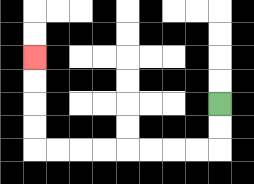{'start': '[9, 4]', 'end': '[1, 2]', 'path_directions': 'D,D,L,L,L,L,L,L,L,L,U,U,U,U', 'path_coordinates': '[[9, 4], [9, 5], [9, 6], [8, 6], [7, 6], [6, 6], [5, 6], [4, 6], [3, 6], [2, 6], [1, 6], [1, 5], [1, 4], [1, 3], [1, 2]]'}